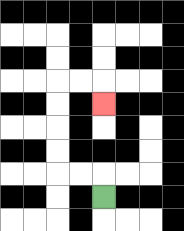{'start': '[4, 8]', 'end': '[4, 4]', 'path_directions': 'U,L,L,U,U,U,U,R,R,D', 'path_coordinates': '[[4, 8], [4, 7], [3, 7], [2, 7], [2, 6], [2, 5], [2, 4], [2, 3], [3, 3], [4, 3], [4, 4]]'}